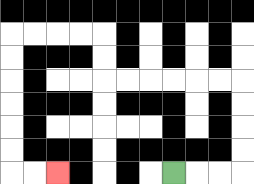{'start': '[7, 7]', 'end': '[2, 7]', 'path_directions': 'R,R,R,U,U,U,U,L,L,L,L,L,L,U,U,L,L,L,L,D,D,D,D,D,D,R,R', 'path_coordinates': '[[7, 7], [8, 7], [9, 7], [10, 7], [10, 6], [10, 5], [10, 4], [10, 3], [9, 3], [8, 3], [7, 3], [6, 3], [5, 3], [4, 3], [4, 2], [4, 1], [3, 1], [2, 1], [1, 1], [0, 1], [0, 2], [0, 3], [0, 4], [0, 5], [0, 6], [0, 7], [1, 7], [2, 7]]'}